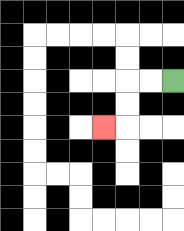{'start': '[7, 3]', 'end': '[4, 5]', 'path_directions': 'L,L,D,D,L', 'path_coordinates': '[[7, 3], [6, 3], [5, 3], [5, 4], [5, 5], [4, 5]]'}